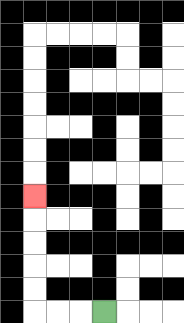{'start': '[4, 13]', 'end': '[1, 8]', 'path_directions': 'L,L,L,U,U,U,U,U', 'path_coordinates': '[[4, 13], [3, 13], [2, 13], [1, 13], [1, 12], [1, 11], [1, 10], [1, 9], [1, 8]]'}